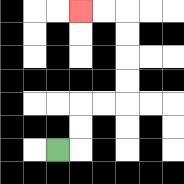{'start': '[2, 6]', 'end': '[3, 0]', 'path_directions': 'R,U,U,R,R,U,U,U,U,L,L', 'path_coordinates': '[[2, 6], [3, 6], [3, 5], [3, 4], [4, 4], [5, 4], [5, 3], [5, 2], [5, 1], [5, 0], [4, 0], [3, 0]]'}